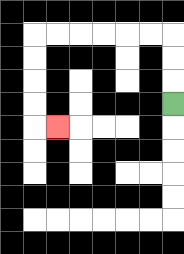{'start': '[7, 4]', 'end': '[2, 5]', 'path_directions': 'U,U,U,L,L,L,L,L,L,D,D,D,D,R', 'path_coordinates': '[[7, 4], [7, 3], [7, 2], [7, 1], [6, 1], [5, 1], [4, 1], [3, 1], [2, 1], [1, 1], [1, 2], [1, 3], [1, 4], [1, 5], [2, 5]]'}